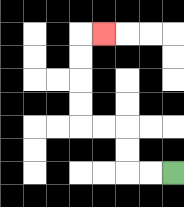{'start': '[7, 7]', 'end': '[4, 1]', 'path_directions': 'L,L,U,U,L,L,U,U,U,U,R', 'path_coordinates': '[[7, 7], [6, 7], [5, 7], [5, 6], [5, 5], [4, 5], [3, 5], [3, 4], [3, 3], [3, 2], [3, 1], [4, 1]]'}